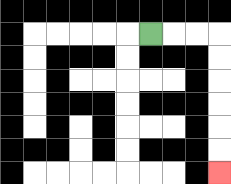{'start': '[6, 1]', 'end': '[9, 7]', 'path_directions': 'R,R,R,D,D,D,D,D,D', 'path_coordinates': '[[6, 1], [7, 1], [8, 1], [9, 1], [9, 2], [9, 3], [9, 4], [9, 5], [9, 6], [9, 7]]'}